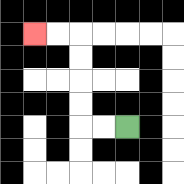{'start': '[5, 5]', 'end': '[1, 1]', 'path_directions': 'L,L,U,U,U,U,L,L', 'path_coordinates': '[[5, 5], [4, 5], [3, 5], [3, 4], [3, 3], [3, 2], [3, 1], [2, 1], [1, 1]]'}